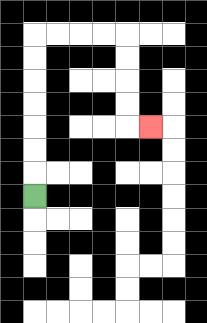{'start': '[1, 8]', 'end': '[6, 5]', 'path_directions': 'U,U,U,U,U,U,U,R,R,R,R,D,D,D,D,R', 'path_coordinates': '[[1, 8], [1, 7], [1, 6], [1, 5], [1, 4], [1, 3], [1, 2], [1, 1], [2, 1], [3, 1], [4, 1], [5, 1], [5, 2], [5, 3], [5, 4], [5, 5], [6, 5]]'}